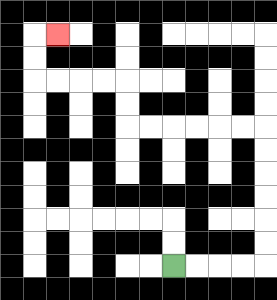{'start': '[7, 11]', 'end': '[2, 1]', 'path_directions': 'R,R,R,R,U,U,U,U,U,U,L,L,L,L,L,L,U,U,L,L,L,L,U,U,R', 'path_coordinates': '[[7, 11], [8, 11], [9, 11], [10, 11], [11, 11], [11, 10], [11, 9], [11, 8], [11, 7], [11, 6], [11, 5], [10, 5], [9, 5], [8, 5], [7, 5], [6, 5], [5, 5], [5, 4], [5, 3], [4, 3], [3, 3], [2, 3], [1, 3], [1, 2], [1, 1], [2, 1]]'}